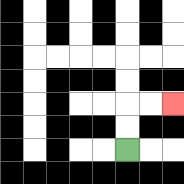{'start': '[5, 6]', 'end': '[7, 4]', 'path_directions': 'U,U,R,R', 'path_coordinates': '[[5, 6], [5, 5], [5, 4], [6, 4], [7, 4]]'}